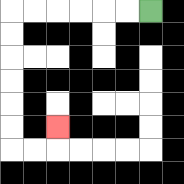{'start': '[6, 0]', 'end': '[2, 5]', 'path_directions': 'L,L,L,L,L,L,D,D,D,D,D,D,R,R,U', 'path_coordinates': '[[6, 0], [5, 0], [4, 0], [3, 0], [2, 0], [1, 0], [0, 0], [0, 1], [0, 2], [0, 3], [0, 4], [0, 5], [0, 6], [1, 6], [2, 6], [2, 5]]'}